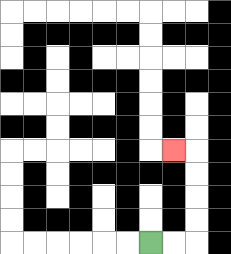{'start': '[6, 10]', 'end': '[7, 6]', 'path_directions': 'R,R,U,U,U,U,L', 'path_coordinates': '[[6, 10], [7, 10], [8, 10], [8, 9], [8, 8], [8, 7], [8, 6], [7, 6]]'}